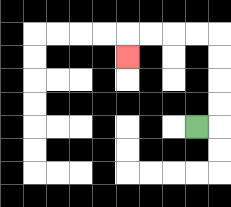{'start': '[8, 5]', 'end': '[5, 2]', 'path_directions': 'R,U,U,U,U,L,L,L,L,D', 'path_coordinates': '[[8, 5], [9, 5], [9, 4], [9, 3], [9, 2], [9, 1], [8, 1], [7, 1], [6, 1], [5, 1], [5, 2]]'}